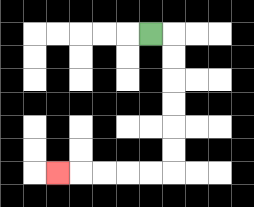{'start': '[6, 1]', 'end': '[2, 7]', 'path_directions': 'R,D,D,D,D,D,D,L,L,L,L,L', 'path_coordinates': '[[6, 1], [7, 1], [7, 2], [7, 3], [7, 4], [7, 5], [7, 6], [7, 7], [6, 7], [5, 7], [4, 7], [3, 7], [2, 7]]'}